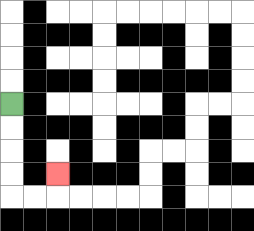{'start': '[0, 4]', 'end': '[2, 7]', 'path_directions': 'D,D,D,D,R,R,U', 'path_coordinates': '[[0, 4], [0, 5], [0, 6], [0, 7], [0, 8], [1, 8], [2, 8], [2, 7]]'}